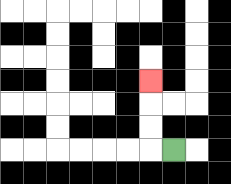{'start': '[7, 6]', 'end': '[6, 3]', 'path_directions': 'L,U,U,U', 'path_coordinates': '[[7, 6], [6, 6], [6, 5], [6, 4], [6, 3]]'}